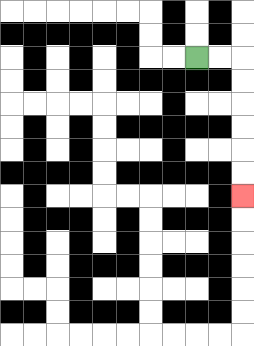{'start': '[8, 2]', 'end': '[10, 8]', 'path_directions': 'R,R,D,D,D,D,D,D', 'path_coordinates': '[[8, 2], [9, 2], [10, 2], [10, 3], [10, 4], [10, 5], [10, 6], [10, 7], [10, 8]]'}